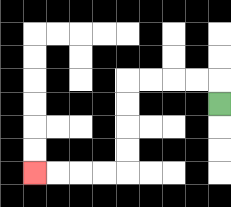{'start': '[9, 4]', 'end': '[1, 7]', 'path_directions': 'U,L,L,L,L,D,D,D,D,L,L,L,L', 'path_coordinates': '[[9, 4], [9, 3], [8, 3], [7, 3], [6, 3], [5, 3], [5, 4], [5, 5], [5, 6], [5, 7], [4, 7], [3, 7], [2, 7], [1, 7]]'}